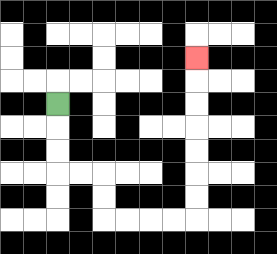{'start': '[2, 4]', 'end': '[8, 2]', 'path_directions': 'D,D,D,R,R,D,D,R,R,R,R,U,U,U,U,U,U,U', 'path_coordinates': '[[2, 4], [2, 5], [2, 6], [2, 7], [3, 7], [4, 7], [4, 8], [4, 9], [5, 9], [6, 9], [7, 9], [8, 9], [8, 8], [8, 7], [8, 6], [8, 5], [8, 4], [8, 3], [8, 2]]'}